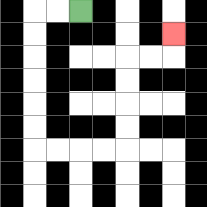{'start': '[3, 0]', 'end': '[7, 1]', 'path_directions': 'L,L,D,D,D,D,D,D,R,R,R,R,U,U,U,U,R,R,U', 'path_coordinates': '[[3, 0], [2, 0], [1, 0], [1, 1], [1, 2], [1, 3], [1, 4], [1, 5], [1, 6], [2, 6], [3, 6], [4, 6], [5, 6], [5, 5], [5, 4], [5, 3], [5, 2], [6, 2], [7, 2], [7, 1]]'}